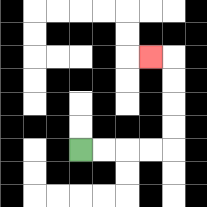{'start': '[3, 6]', 'end': '[6, 2]', 'path_directions': 'R,R,R,R,U,U,U,U,L', 'path_coordinates': '[[3, 6], [4, 6], [5, 6], [6, 6], [7, 6], [7, 5], [7, 4], [7, 3], [7, 2], [6, 2]]'}